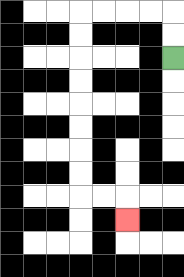{'start': '[7, 2]', 'end': '[5, 9]', 'path_directions': 'U,U,L,L,L,L,D,D,D,D,D,D,D,D,R,R,D', 'path_coordinates': '[[7, 2], [7, 1], [7, 0], [6, 0], [5, 0], [4, 0], [3, 0], [3, 1], [3, 2], [3, 3], [3, 4], [3, 5], [3, 6], [3, 7], [3, 8], [4, 8], [5, 8], [5, 9]]'}